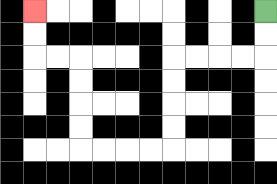{'start': '[11, 0]', 'end': '[1, 0]', 'path_directions': 'D,D,L,L,L,L,D,D,D,D,L,L,L,L,U,U,U,U,L,L,U,U', 'path_coordinates': '[[11, 0], [11, 1], [11, 2], [10, 2], [9, 2], [8, 2], [7, 2], [7, 3], [7, 4], [7, 5], [7, 6], [6, 6], [5, 6], [4, 6], [3, 6], [3, 5], [3, 4], [3, 3], [3, 2], [2, 2], [1, 2], [1, 1], [1, 0]]'}